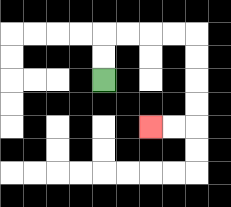{'start': '[4, 3]', 'end': '[6, 5]', 'path_directions': 'U,U,R,R,R,R,D,D,D,D,L,L', 'path_coordinates': '[[4, 3], [4, 2], [4, 1], [5, 1], [6, 1], [7, 1], [8, 1], [8, 2], [8, 3], [8, 4], [8, 5], [7, 5], [6, 5]]'}